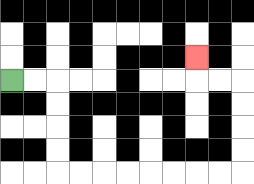{'start': '[0, 3]', 'end': '[8, 2]', 'path_directions': 'R,R,D,D,D,D,R,R,R,R,R,R,R,R,U,U,U,U,L,L,U', 'path_coordinates': '[[0, 3], [1, 3], [2, 3], [2, 4], [2, 5], [2, 6], [2, 7], [3, 7], [4, 7], [5, 7], [6, 7], [7, 7], [8, 7], [9, 7], [10, 7], [10, 6], [10, 5], [10, 4], [10, 3], [9, 3], [8, 3], [8, 2]]'}